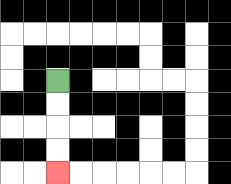{'start': '[2, 3]', 'end': '[2, 7]', 'path_directions': 'D,D,D,D', 'path_coordinates': '[[2, 3], [2, 4], [2, 5], [2, 6], [2, 7]]'}